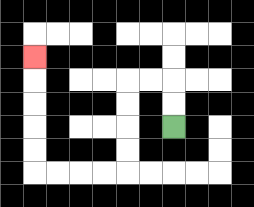{'start': '[7, 5]', 'end': '[1, 2]', 'path_directions': 'U,U,L,L,D,D,D,D,L,L,L,L,U,U,U,U,U', 'path_coordinates': '[[7, 5], [7, 4], [7, 3], [6, 3], [5, 3], [5, 4], [5, 5], [5, 6], [5, 7], [4, 7], [3, 7], [2, 7], [1, 7], [1, 6], [1, 5], [1, 4], [1, 3], [1, 2]]'}